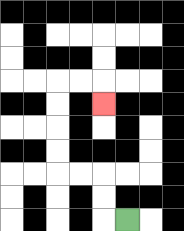{'start': '[5, 9]', 'end': '[4, 4]', 'path_directions': 'L,U,U,L,L,U,U,U,U,R,R,D', 'path_coordinates': '[[5, 9], [4, 9], [4, 8], [4, 7], [3, 7], [2, 7], [2, 6], [2, 5], [2, 4], [2, 3], [3, 3], [4, 3], [4, 4]]'}